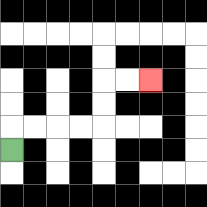{'start': '[0, 6]', 'end': '[6, 3]', 'path_directions': 'U,R,R,R,R,U,U,R,R', 'path_coordinates': '[[0, 6], [0, 5], [1, 5], [2, 5], [3, 5], [4, 5], [4, 4], [4, 3], [5, 3], [6, 3]]'}